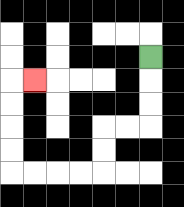{'start': '[6, 2]', 'end': '[1, 3]', 'path_directions': 'D,D,D,L,L,D,D,L,L,L,L,U,U,U,U,R', 'path_coordinates': '[[6, 2], [6, 3], [6, 4], [6, 5], [5, 5], [4, 5], [4, 6], [4, 7], [3, 7], [2, 7], [1, 7], [0, 7], [0, 6], [0, 5], [0, 4], [0, 3], [1, 3]]'}